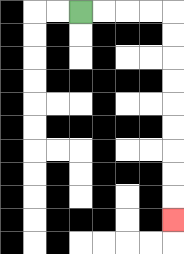{'start': '[3, 0]', 'end': '[7, 9]', 'path_directions': 'R,R,R,R,D,D,D,D,D,D,D,D,D', 'path_coordinates': '[[3, 0], [4, 0], [5, 0], [6, 0], [7, 0], [7, 1], [7, 2], [7, 3], [7, 4], [7, 5], [7, 6], [7, 7], [7, 8], [7, 9]]'}